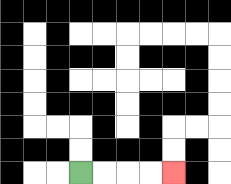{'start': '[3, 7]', 'end': '[7, 7]', 'path_directions': 'R,R,R,R', 'path_coordinates': '[[3, 7], [4, 7], [5, 7], [6, 7], [7, 7]]'}